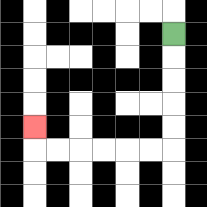{'start': '[7, 1]', 'end': '[1, 5]', 'path_directions': 'D,D,D,D,D,L,L,L,L,L,L,U', 'path_coordinates': '[[7, 1], [7, 2], [7, 3], [7, 4], [7, 5], [7, 6], [6, 6], [5, 6], [4, 6], [3, 6], [2, 6], [1, 6], [1, 5]]'}